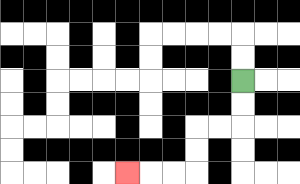{'start': '[10, 3]', 'end': '[5, 7]', 'path_directions': 'D,D,L,L,D,D,L,L,L', 'path_coordinates': '[[10, 3], [10, 4], [10, 5], [9, 5], [8, 5], [8, 6], [8, 7], [7, 7], [6, 7], [5, 7]]'}